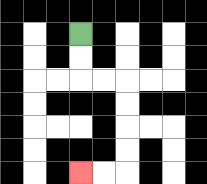{'start': '[3, 1]', 'end': '[3, 7]', 'path_directions': 'D,D,R,R,D,D,D,D,L,L', 'path_coordinates': '[[3, 1], [3, 2], [3, 3], [4, 3], [5, 3], [5, 4], [5, 5], [5, 6], [5, 7], [4, 7], [3, 7]]'}